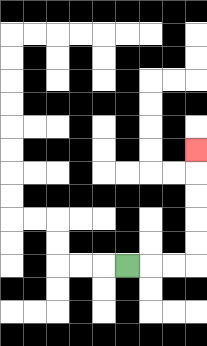{'start': '[5, 11]', 'end': '[8, 6]', 'path_directions': 'R,R,R,U,U,U,U,U', 'path_coordinates': '[[5, 11], [6, 11], [7, 11], [8, 11], [8, 10], [8, 9], [8, 8], [8, 7], [8, 6]]'}